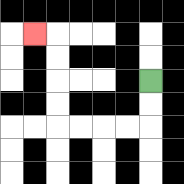{'start': '[6, 3]', 'end': '[1, 1]', 'path_directions': 'D,D,L,L,L,L,U,U,U,U,L', 'path_coordinates': '[[6, 3], [6, 4], [6, 5], [5, 5], [4, 5], [3, 5], [2, 5], [2, 4], [2, 3], [2, 2], [2, 1], [1, 1]]'}